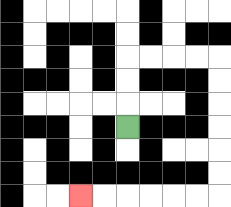{'start': '[5, 5]', 'end': '[3, 8]', 'path_directions': 'U,U,U,R,R,R,R,D,D,D,D,D,D,L,L,L,L,L,L', 'path_coordinates': '[[5, 5], [5, 4], [5, 3], [5, 2], [6, 2], [7, 2], [8, 2], [9, 2], [9, 3], [9, 4], [9, 5], [9, 6], [9, 7], [9, 8], [8, 8], [7, 8], [6, 8], [5, 8], [4, 8], [3, 8]]'}